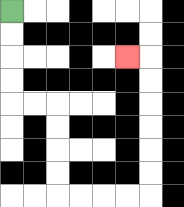{'start': '[0, 0]', 'end': '[5, 2]', 'path_directions': 'D,D,D,D,R,R,D,D,D,D,R,R,R,R,U,U,U,U,U,U,L', 'path_coordinates': '[[0, 0], [0, 1], [0, 2], [0, 3], [0, 4], [1, 4], [2, 4], [2, 5], [2, 6], [2, 7], [2, 8], [3, 8], [4, 8], [5, 8], [6, 8], [6, 7], [6, 6], [6, 5], [6, 4], [6, 3], [6, 2], [5, 2]]'}